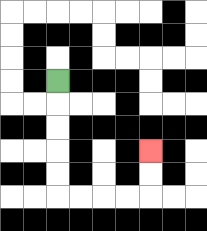{'start': '[2, 3]', 'end': '[6, 6]', 'path_directions': 'D,D,D,D,D,R,R,R,R,U,U', 'path_coordinates': '[[2, 3], [2, 4], [2, 5], [2, 6], [2, 7], [2, 8], [3, 8], [4, 8], [5, 8], [6, 8], [6, 7], [6, 6]]'}